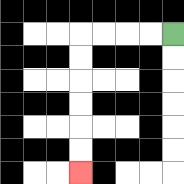{'start': '[7, 1]', 'end': '[3, 7]', 'path_directions': 'L,L,L,L,D,D,D,D,D,D', 'path_coordinates': '[[7, 1], [6, 1], [5, 1], [4, 1], [3, 1], [3, 2], [3, 3], [3, 4], [3, 5], [3, 6], [3, 7]]'}